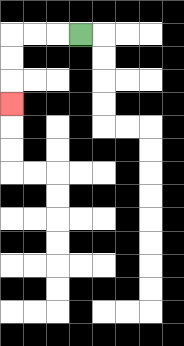{'start': '[3, 1]', 'end': '[0, 4]', 'path_directions': 'L,L,L,D,D,D', 'path_coordinates': '[[3, 1], [2, 1], [1, 1], [0, 1], [0, 2], [0, 3], [0, 4]]'}